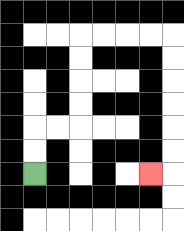{'start': '[1, 7]', 'end': '[6, 7]', 'path_directions': 'U,U,R,R,U,U,U,U,R,R,R,R,D,D,D,D,D,D,L', 'path_coordinates': '[[1, 7], [1, 6], [1, 5], [2, 5], [3, 5], [3, 4], [3, 3], [3, 2], [3, 1], [4, 1], [5, 1], [6, 1], [7, 1], [7, 2], [7, 3], [7, 4], [7, 5], [7, 6], [7, 7], [6, 7]]'}